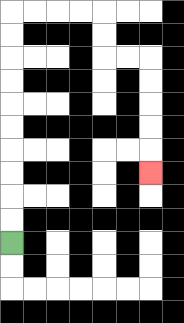{'start': '[0, 10]', 'end': '[6, 7]', 'path_directions': 'U,U,U,U,U,U,U,U,U,U,R,R,R,R,D,D,R,R,D,D,D,D,D', 'path_coordinates': '[[0, 10], [0, 9], [0, 8], [0, 7], [0, 6], [0, 5], [0, 4], [0, 3], [0, 2], [0, 1], [0, 0], [1, 0], [2, 0], [3, 0], [4, 0], [4, 1], [4, 2], [5, 2], [6, 2], [6, 3], [6, 4], [6, 5], [6, 6], [6, 7]]'}